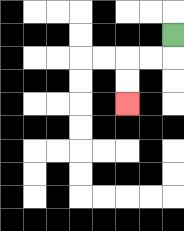{'start': '[7, 1]', 'end': '[5, 4]', 'path_directions': 'D,L,L,D,D', 'path_coordinates': '[[7, 1], [7, 2], [6, 2], [5, 2], [5, 3], [5, 4]]'}